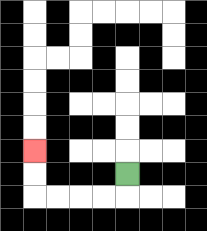{'start': '[5, 7]', 'end': '[1, 6]', 'path_directions': 'D,L,L,L,L,U,U', 'path_coordinates': '[[5, 7], [5, 8], [4, 8], [3, 8], [2, 8], [1, 8], [1, 7], [1, 6]]'}